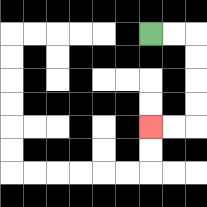{'start': '[6, 1]', 'end': '[6, 5]', 'path_directions': 'R,R,D,D,D,D,L,L', 'path_coordinates': '[[6, 1], [7, 1], [8, 1], [8, 2], [8, 3], [8, 4], [8, 5], [7, 5], [6, 5]]'}